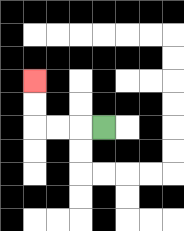{'start': '[4, 5]', 'end': '[1, 3]', 'path_directions': 'L,L,L,U,U', 'path_coordinates': '[[4, 5], [3, 5], [2, 5], [1, 5], [1, 4], [1, 3]]'}